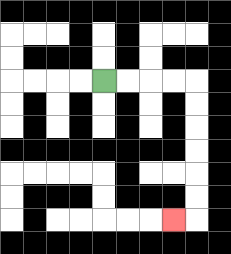{'start': '[4, 3]', 'end': '[7, 9]', 'path_directions': 'R,R,R,R,D,D,D,D,D,D,L', 'path_coordinates': '[[4, 3], [5, 3], [6, 3], [7, 3], [8, 3], [8, 4], [8, 5], [8, 6], [8, 7], [8, 8], [8, 9], [7, 9]]'}